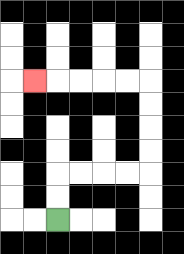{'start': '[2, 9]', 'end': '[1, 3]', 'path_directions': 'U,U,R,R,R,R,U,U,U,U,L,L,L,L,L', 'path_coordinates': '[[2, 9], [2, 8], [2, 7], [3, 7], [4, 7], [5, 7], [6, 7], [6, 6], [6, 5], [6, 4], [6, 3], [5, 3], [4, 3], [3, 3], [2, 3], [1, 3]]'}